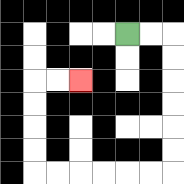{'start': '[5, 1]', 'end': '[3, 3]', 'path_directions': 'R,R,D,D,D,D,D,D,L,L,L,L,L,L,U,U,U,U,R,R', 'path_coordinates': '[[5, 1], [6, 1], [7, 1], [7, 2], [7, 3], [7, 4], [7, 5], [7, 6], [7, 7], [6, 7], [5, 7], [4, 7], [3, 7], [2, 7], [1, 7], [1, 6], [1, 5], [1, 4], [1, 3], [2, 3], [3, 3]]'}